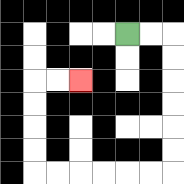{'start': '[5, 1]', 'end': '[3, 3]', 'path_directions': 'R,R,D,D,D,D,D,D,L,L,L,L,L,L,U,U,U,U,R,R', 'path_coordinates': '[[5, 1], [6, 1], [7, 1], [7, 2], [7, 3], [7, 4], [7, 5], [7, 6], [7, 7], [6, 7], [5, 7], [4, 7], [3, 7], [2, 7], [1, 7], [1, 6], [1, 5], [1, 4], [1, 3], [2, 3], [3, 3]]'}